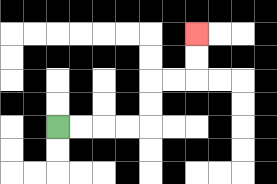{'start': '[2, 5]', 'end': '[8, 1]', 'path_directions': 'R,R,R,R,U,U,R,R,U,U', 'path_coordinates': '[[2, 5], [3, 5], [4, 5], [5, 5], [6, 5], [6, 4], [6, 3], [7, 3], [8, 3], [8, 2], [8, 1]]'}